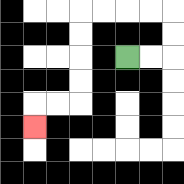{'start': '[5, 2]', 'end': '[1, 5]', 'path_directions': 'R,R,U,U,L,L,L,L,D,D,D,D,L,L,D', 'path_coordinates': '[[5, 2], [6, 2], [7, 2], [7, 1], [7, 0], [6, 0], [5, 0], [4, 0], [3, 0], [3, 1], [3, 2], [3, 3], [3, 4], [2, 4], [1, 4], [1, 5]]'}